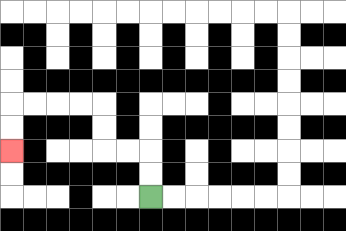{'start': '[6, 8]', 'end': '[0, 6]', 'path_directions': 'U,U,L,L,U,U,L,L,L,L,D,D', 'path_coordinates': '[[6, 8], [6, 7], [6, 6], [5, 6], [4, 6], [4, 5], [4, 4], [3, 4], [2, 4], [1, 4], [0, 4], [0, 5], [0, 6]]'}